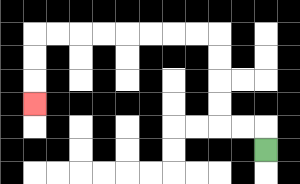{'start': '[11, 6]', 'end': '[1, 4]', 'path_directions': 'U,L,L,U,U,U,U,L,L,L,L,L,L,L,L,D,D,D', 'path_coordinates': '[[11, 6], [11, 5], [10, 5], [9, 5], [9, 4], [9, 3], [9, 2], [9, 1], [8, 1], [7, 1], [6, 1], [5, 1], [4, 1], [3, 1], [2, 1], [1, 1], [1, 2], [1, 3], [1, 4]]'}